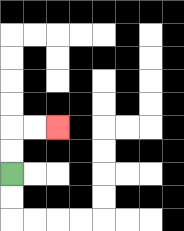{'start': '[0, 7]', 'end': '[2, 5]', 'path_directions': 'U,U,R,R', 'path_coordinates': '[[0, 7], [0, 6], [0, 5], [1, 5], [2, 5]]'}